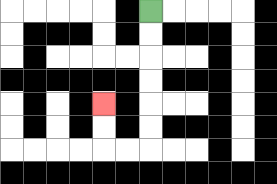{'start': '[6, 0]', 'end': '[4, 4]', 'path_directions': 'D,D,D,D,D,D,L,L,U,U', 'path_coordinates': '[[6, 0], [6, 1], [6, 2], [6, 3], [6, 4], [6, 5], [6, 6], [5, 6], [4, 6], [4, 5], [4, 4]]'}